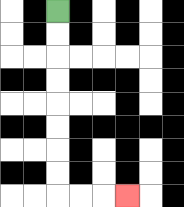{'start': '[2, 0]', 'end': '[5, 8]', 'path_directions': 'D,D,D,D,D,D,D,D,R,R,R', 'path_coordinates': '[[2, 0], [2, 1], [2, 2], [2, 3], [2, 4], [2, 5], [2, 6], [2, 7], [2, 8], [3, 8], [4, 8], [5, 8]]'}